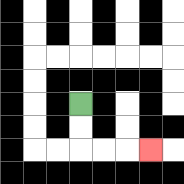{'start': '[3, 4]', 'end': '[6, 6]', 'path_directions': 'D,D,R,R,R', 'path_coordinates': '[[3, 4], [3, 5], [3, 6], [4, 6], [5, 6], [6, 6]]'}